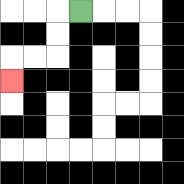{'start': '[3, 0]', 'end': '[0, 3]', 'path_directions': 'L,D,D,L,L,D', 'path_coordinates': '[[3, 0], [2, 0], [2, 1], [2, 2], [1, 2], [0, 2], [0, 3]]'}